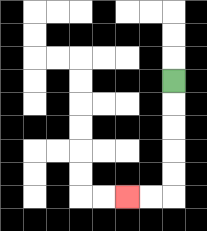{'start': '[7, 3]', 'end': '[5, 8]', 'path_directions': 'D,D,D,D,D,L,L', 'path_coordinates': '[[7, 3], [7, 4], [7, 5], [7, 6], [7, 7], [7, 8], [6, 8], [5, 8]]'}